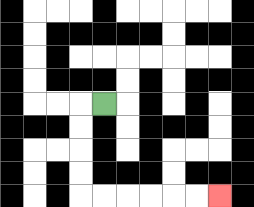{'start': '[4, 4]', 'end': '[9, 8]', 'path_directions': 'L,D,D,D,D,R,R,R,R,R,R', 'path_coordinates': '[[4, 4], [3, 4], [3, 5], [3, 6], [3, 7], [3, 8], [4, 8], [5, 8], [6, 8], [7, 8], [8, 8], [9, 8]]'}